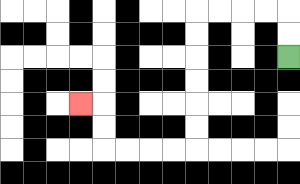{'start': '[12, 2]', 'end': '[3, 4]', 'path_directions': 'U,U,L,L,L,L,D,D,D,D,D,D,L,L,L,L,U,U,L', 'path_coordinates': '[[12, 2], [12, 1], [12, 0], [11, 0], [10, 0], [9, 0], [8, 0], [8, 1], [8, 2], [8, 3], [8, 4], [8, 5], [8, 6], [7, 6], [6, 6], [5, 6], [4, 6], [4, 5], [4, 4], [3, 4]]'}